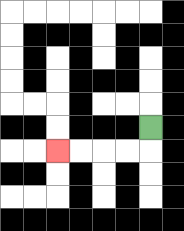{'start': '[6, 5]', 'end': '[2, 6]', 'path_directions': 'D,L,L,L,L', 'path_coordinates': '[[6, 5], [6, 6], [5, 6], [4, 6], [3, 6], [2, 6]]'}